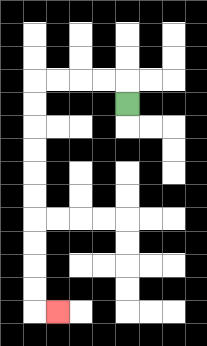{'start': '[5, 4]', 'end': '[2, 13]', 'path_directions': 'U,L,L,L,L,D,D,D,D,D,D,D,D,D,D,R', 'path_coordinates': '[[5, 4], [5, 3], [4, 3], [3, 3], [2, 3], [1, 3], [1, 4], [1, 5], [1, 6], [1, 7], [1, 8], [1, 9], [1, 10], [1, 11], [1, 12], [1, 13], [2, 13]]'}